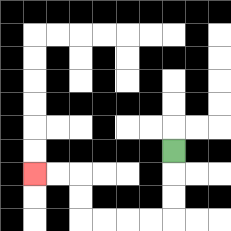{'start': '[7, 6]', 'end': '[1, 7]', 'path_directions': 'D,D,D,L,L,L,L,U,U,L,L', 'path_coordinates': '[[7, 6], [7, 7], [7, 8], [7, 9], [6, 9], [5, 9], [4, 9], [3, 9], [3, 8], [3, 7], [2, 7], [1, 7]]'}